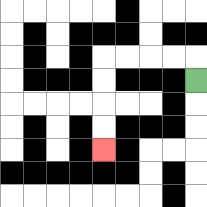{'start': '[8, 3]', 'end': '[4, 6]', 'path_directions': 'U,L,L,L,L,D,D,D,D', 'path_coordinates': '[[8, 3], [8, 2], [7, 2], [6, 2], [5, 2], [4, 2], [4, 3], [4, 4], [4, 5], [4, 6]]'}